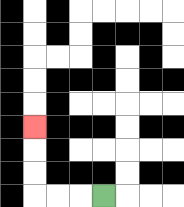{'start': '[4, 8]', 'end': '[1, 5]', 'path_directions': 'L,L,L,U,U,U', 'path_coordinates': '[[4, 8], [3, 8], [2, 8], [1, 8], [1, 7], [1, 6], [1, 5]]'}